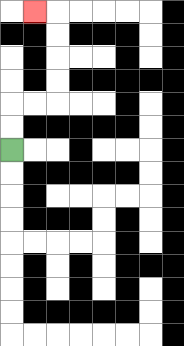{'start': '[0, 6]', 'end': '[1, 0]', 'path_directions': 'U,U,R,R,U,U,U,U,L', 'path_coordinates': '[[0, 6], [0, 5], [0, 4], [1, 4], [2, 4], [2, 3], [2, 2], [2, 1], [2, 0], [1, 0]]'}